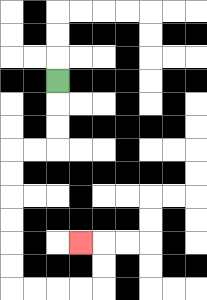{'start': '[2, 3]', 'end': '[3, 10]', 'path_directions': 'D,D,D,L,L,D,D,D,D,D,D,R,R,R,R,U,U,L', 'path_coordinates': '[[2, 3], [2, 4], [2, 5], [2, 6], [1, 6], [0, 6], [0, 7], [0, 8], [0, 9], [0, 10], [0, 11], [0, 12], [1, 12], [2, 12], [3, 12], [4, 12], [4, 11], [4, 10], [3, 10]]'}